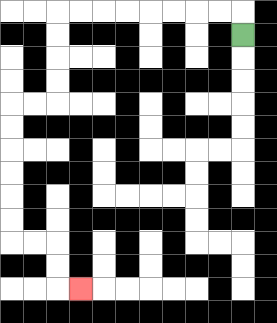{'start': '[10, 1]', 'end': '[3, 12]', 'path_directions': 'U,L,L,L,L,L,L,L,L,D,D,D,D,L,L,D,D,D,D,D,D,R,R,D,D,R', 'path_coordinates': '[[10, 1], [10, 0], [9, 0], [8, 0], [7, 0], [6, 0], [5, 0], [4, 0], [3, 0], [2, 0], [2, 1], [2, 2], [2, 3], [2, 4], [1, 4], [0, 4], [0, 5], [0, 6], [0, 7], [0, 8], [0, 9], [0, 10], [1, 10], [2, 10], [2, 11], [2, 12], [3, 12]]'}